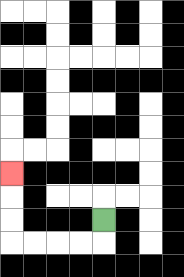{'start': '[4, 9]', 'end': '[0, 7]', 'path_directions': 'D,L,L,L,L,U,U,U', 'path_coordinates': '[[4, 9], [4, 10], [3, 10], [2, 10], [1, 10], [0, 10], [0, 9], [0, 8], [0, 7]]'}